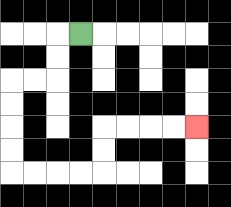{'start': '[3, 1]', 'end': '[8, 5]', 'path_directions': 'L,D,D,L,L,D,D,D,D,R,R,R,R,U,U,R,R,R,R', 'path_coordinates': '[[3, 1], [2, 1], [2, 2], [2, 3], [1, 3], [0, 3], [0, 4], [0, 5], [0, 6], [0, 7], [1, 7], [2, 7], [3, 7], [4, 7], [4, 6], [4, 5], [5, 5], [6, 5], [7, 5], [8, 5]]'}